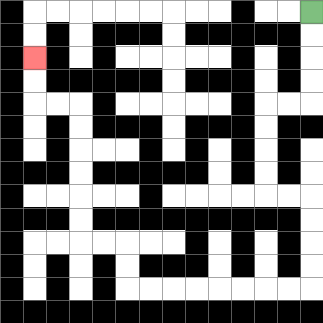{'start': '[13, 0]', 'end': '[1, 2]', 'path_directions': 'D,D,D,D,L,L,D,D,D,D,R,R,D,D,D,D,L,L,L,L,L,L,L,L,U,U,L,L,U,U,U,U,U,U,L,L,U,U', 'path_coordinates': '[[13, 0], [13, 1], [13, 2], [13, 3], [13, 4], [12, 4], [11, 4], [11, 5], [11, 6], [11, 7], [11, 8], [12, 8], [13, 8], [13, 9], [13, 10], [13, 11], [13, 12], [12, 12], [11, 12], [10, 12], [9, 12], [8, 12], [7, 12], [6, 12], [5, 12], [5, 11], [5, 10], [4, 10], [3, 10], [3, 9], [3, 8], [3, 7], [3, 6], [3, 5], [3, 4], [2, 4], [1, 4], [1, 3], [1, 2]]'}